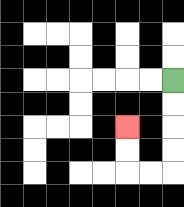{'start': '[7, 3]', 'end': '[5, 5]', 'path_directions': 'D,D,D,D,L,L,U,U', 'path_coordinates': '[[7, 3], [7, 4], [7, 5], [7, 6], [7, 7], [6, 7], [5, 7], [5, 6], [5, 5]]'}